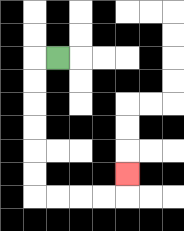{'start': '[2, 2]', 'end': '[5, 7]', 'path_directions': 'L,D,D,D,D,D,D,R,R,R,R,U', 'path_coordinates': '[[2, 2], [1, 2], [1, 3], [1, 4], [1, 5], [1, 6], [1, 7], [1, 8], [2, 8], [3, 8], [4, 8], [5, 8], [5, 7]]'}